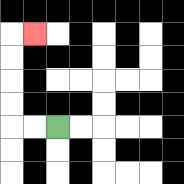{'start': '[2, 5]', 'end': '[1, 1]', 'path_directions': 'L,L,U,U,U,U,R', 'path_coordinates': '[[2, 5], [1, 5], [0, 5], [0, 4], [0, 3], [0, 2], [0, 1], [1, 1]]'}